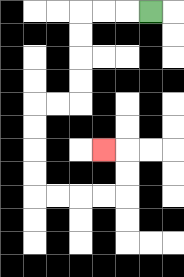{'start': '[6, 0]', 'end': '[4, 6]', 'path_directions': 'L,L,L,D,D,D,D,L,L,D,D,D,D,R,R,R,R,U,U,L', 'path_coordinates': '[[6, 0], [5, 0], [4, 0], [3, 0], [3, 1], [3, 2], [3, 3], [3, 4], [2, 4], [1, 4], [1, 5], [1, 6], [1, 7], [1, 8], [2, 8], [3, 8], [4, 8], [5, 8], [5, 7], [5, 6], [4, 6]]'}